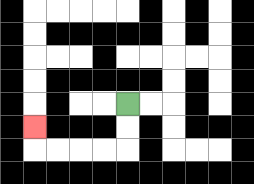{'start': '[5, 4]', 'end': '[1, 5]', 'path_directions': 'D,D,L,L,L,L,U', 'path_coordinates': '[[5, 4], [5, 5], [5, 6], [4, 6], [3, 6], [2, 6], [1, 6], [1, 5]]'}